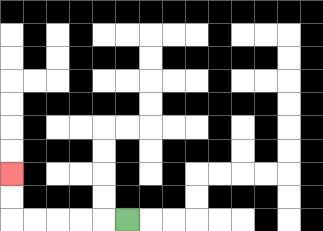{'start': '[5, 9]', 'end': '[0, 7]', 'path_directions': 'L,L,L,L,L,U,U', 'path_coordinates': '[[5, 9], [4, 9], [3, 9], [2, 9], [1, 9], [0, 9], [0, 8], [0, 7]]'}